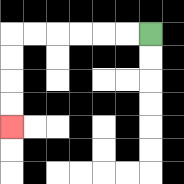{'start': '[6, 1]', 'end': '[0, 5]', 'path_directions': 'L,L,L,L,L,L,D,D,D,D', 'path_coordinates': '[[6, 1], [5, 1], [4, 1], [3, 1], [2, 1], [1, 1], [0, 1], [0, 2], [0, 3], [0, 4], [0, 5]]'}